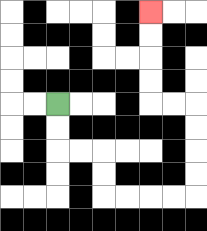{'start': '[2, 4]', 'end': '[6, 0]', 'path_directions': 'D,D,R,R,D,D,R,R,R,R,U,U,U,U,L,L,U,U,U,U', 'path_coordinates': '[[2, 4], [2, 5], [2, 6], [3, 6], [4, 6], [4, 7], [4, 8], [5, 8], [6, 8], [7, 8], [8, 8], [8, 7], [8, 6], [8, 5], [8, 4], [7, 4], [6, 4], [6, 3], [6, 2], [6, 1], [6, 0]]'}